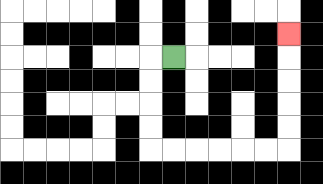{'start': '[7, 2]', 'end': '[12, 1]', 'path_directions': 'L,D,D,D,D,R,R,R,R,R,R,U,U,U,U,U', 'path_coordinates': '[[7, 2], [6, 2], [6, 3], [6, 4], [6, 5], [6, 6], [7, 6], [8, 6], [9, 6], [10, 6], [11, 6], [12, 6], [12, 5], [12, 4], [12, 3], [12, 2], [12, 1]]'}